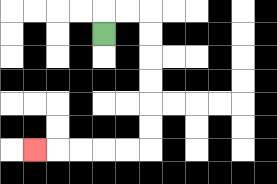{'start': '[4, 1]', 'end': '[1, 6]', 'path_directions': 'U,R,R,D,D,D,D,D,D,L,L,L,L,L', 'path_coordinates': '[[4, 1], [4, 0], [5, 0], [6, 0], [6, 1], [6, 2], [6, 3], [6, 4], [6, 5], [6, 6], [5, 6], [4, 6], [3, 6], [2, 6], [1, 6]]'}